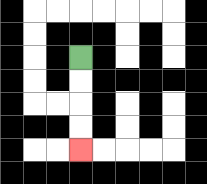{'start': '[3, 2]', 'end': '[3, 6]', 'path_directions': 'D,D,D,D', 'path_coordinates': '[[3, 2], [3, 3], [3, 4], [3, 5], [3, 6]]'}